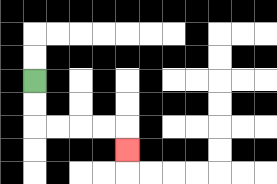{'start': '[1, 3]', 'end': '[5, 6]', 'path_directions': 'D,D,R,R,R,R,D', 'path_coordinates': '[[1, 3], [1, 4], [1, 5], [2, 5], [3, 5], [4, 5], [5, 5], [5, 6]]'}